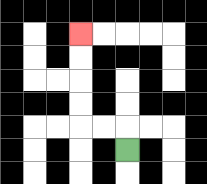{'start': '[5, 6]', 'end': '[3, 1]', 'path_directions': 'U,L,L,U,U,U,U', 'path_coordinates': '[[5, 6], [5, 5], [4, 5], [3, 5], [3, 4], [3, 3], [3, 2], [3, 1]]'}